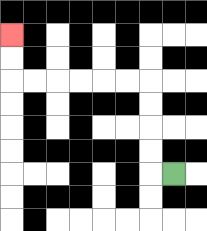{'start': '[7, 7]', 'end': '[0, 1]', 'path_directions': 'L,U,U,U,U,L,L,L,L,L,L,U,U', 'path_coordinates': '[[7, 7], [6, 7], [6, 6], [6, 5], [6, 4], [6, 3], [5, 3], [4, 3], [3, 3], [2, 3], [1, 3], [0, 3], [0, 2], [0, 1]]'}